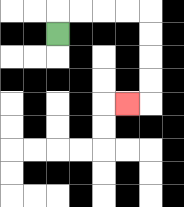{'start': '[2, 1]', 'end': '[5, 4]', 'path_directions': 'U,R,R,R,R,D,D,D,D,L', 'path_coordinates': '[[2, 1], [2, 0], [3, 0], [4, 0], [5, 0], [6, 0], [6, 1], [6, 2], [6, 3], [6, 4], [5, 4]]'}